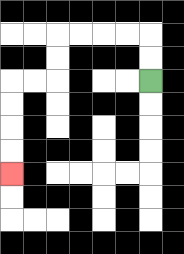{'start': '[6, 3]', 'end': '[0, 7]', 'path_directions': 'U,U,L,L,L,L,D,D,L,L,D,D,D,D', 'path_coordinates': '[[6, 3], [6, 2], [6, 1], [5, 1], [4, 1], [3, 1], [2, 1], [2, 2], [2, 3], [1, 3], [0, 3], [0, 4], [0, 5], [0, 6], [0, 7]]'}